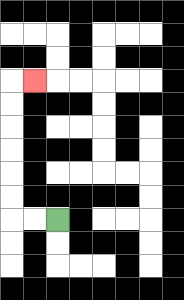{'start': '[2, 9]', 'end': '[1, 3]', 'path_directions': 'L,L,U,U,U,U,U,U,R', 'path_coordinates': '[[2, 9], [1, 9], [0, 9], [0, 8], [0, 7], [0, 6], [0, 5], [0, 4], [0, 3], [1, 3]]'}